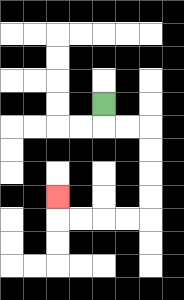{'start': '[4, 4]', 'end': '[2, 8]', 'path_directions': 'D,R,R,D,D,D,D,L,L,L,L,U', 'path_coordinates': '[[4, 4], [4, 5], [5, 5], [6, 5], [6, 6], [6, 7], [6, 8], [6, 9], [5, 9], [4, 9], [3, 9], [2, 9], [2, 8]]'}